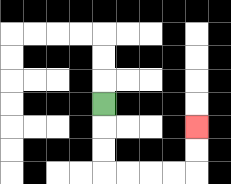{'start': '[4, 4]', 'end': '[8, 5]', 'path_directions': 'D,D,D,R,R,R,R,U,U', 'path_coordinates': '[[4, 4], [4, 5], [4, 6], [4, 7], [5, 7], [6, 7], [7, 7], [8, 7], [8, 6], [8, 5]]'}